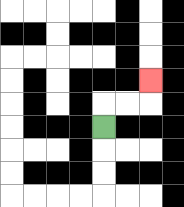{'start': '[4, 5]', 'end': '[6, 3]', 'path_directions': 'U,R,R,U', 'path_coordinates': '[[4, 5], [4, 4], [5, 4], [6, 4], [6, 3]]'}